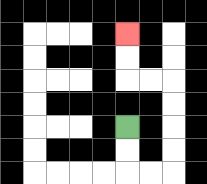{'start': '[5, 5]', 'end': '[5, 1]', 'path_directions': 'D,D,R,R,U,U,U,U,L,L,U,U', 'path_coordinates': '[[5, 5], [5, 6], [5, 7], [6, 7], [7, 7], [7, 6], [7, 5], [7, 4], [7, 3], [6, 3], [5, 3], [5, 2], [5, 1]]'}